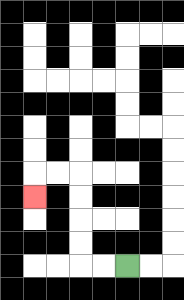{'start': '[5, 11]', 'end': '[1, 8]', 'path_directions': 'L,L,U,U,U,U,L,L,D', 'path_coordinates': '[[5, 11], [4, 11], [3, 11], [3, 10], [3, 9], [3, 8], [3, 7], [2, 7], [1, 7], [1, 8]]'}